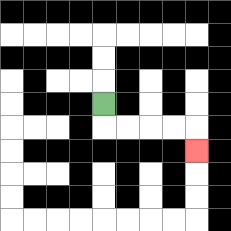{'start': '[4, 4]', 'end': '[8, 6]', 'path_directions': 'D,R,R,R,R,D', 'path_coordinates': '[[4, 4], [4, 5], [5, 5], [6, 5], [7, 5], [8, 5], [8, 6]]'}